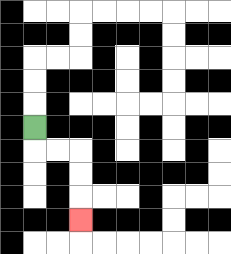{'start': '[1, 5]', 'end': '[3, 9]', 'path_directions': 'D,R,R,D,D,D', 'path_coordinates': '[[1, 5], [1, 6], [2, 6], [3, 6], [3, 7], [3, 8], [3, 9]]'}